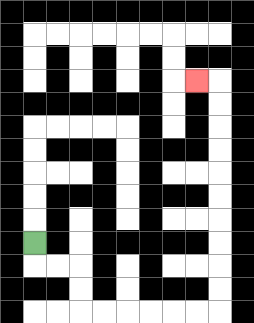{'start': '[1, 10]', 'end': '[8, 3]', 'path_directions': 'D,R,R,D,D,R,R,R,R,R,R,U,U,U,U,U,U,U,U,U,U,L', 'path_coordinates': '[[1, 10], [1, 11], [2, 11], [3, 11], [3, 12], [3, 13], [4, 13], [5, 13], [6, 13], [7, 13], [8, 13], [9, 13], [9, 12], [9, 11], [9, 10], [9, 9], [9, 8], [9, 7], [9, 6], [9, 5], [9, 4], [9, 3], [8, 3]]'}